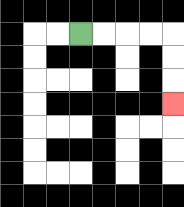{'start': '[3, 1]', 'end': '[7, 4]', 'path_directions': 'R,R,R,R,D,D,D', 'path_coordinates': '[[3, 1], [4, 1], [5, 1], [6, 1], [7, 1], [7, 2], [7, 3], [7, 4]]'}